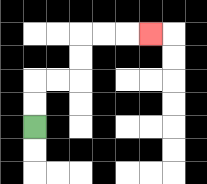{'start': '[1, 5]', 'end': '[6, 1]', 'path_directions': 'U,U,R,R,U,U,R,R,R', 'path_coordinates': '[[1, 5], [1, 4], [1, 3], [2, 3], [3, 3], [3, 2], [3, 1], [4, 1], [5, 1], [6, 1]]'}